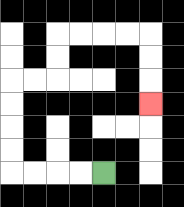{'start': '[4, 7]', 'end': '[6, 4]', 'path_directions': 'L,L,L,L,U,U,U,U,R,R,U,U,R,R,R,R,D,D,D', 'path_coordinates': '[[4, 7], [3, 7], [2, 7], [1, 7], [0, 7], [0, 6], [0, 5], [0, 4], [0, 3], [1, 3], [2, 3], [2, 2], [2, 1], [3, 1], [4, 1], [5, 1], [6, 1], [6, 2], [6, 3], [6, 4]]'}